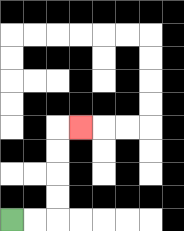{'start': '[0, 9]', 'end': '[3, 5]', 'path_directions': 'R,R,U,U,U,U,R', 'path_coordinates': '[[0, 9], [1, 9], [2, 9], [2, 8], [2, 7], [2, 6], [2, 5], [3, 5]]'}